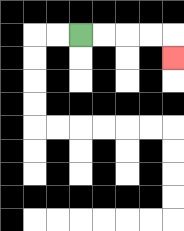{'start': '[3, 1]', 'end': '[7, 2]', 'path_directions': 'R,R,R,R,D', 'path_coordinates': '[[3, 1], [4, 1], [5, 1], [6, 1], [7, 1], [7, 2]]'}